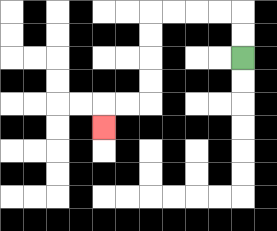{'start': '[10, 2]', 'end': '[4, 5]', 'path_directions': 'U,U,L,L,L,L,D,D,D,D,L,L,D', 'path_coordinates': '[[10, 2], [10, 1], [10, 0], [9, 0], [8, 0], [7, 0], [6, 0], [6, 1], [6, 2], [6, 3], [6, 4], [5, 4], [4, 4], [4, 5]]'}